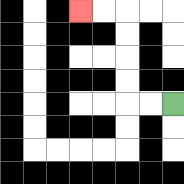{'start': '[7, 4]', 'end': '[3, 0]', 'path_directions': 'L,L,U,U,U,U,L,L', 'path_coordinates': '[[7, 4], [6, 4], [5, 4], [5, 3], [5, 2], [5, 1], [5, 0], [4, 0], [3, 0]]'}